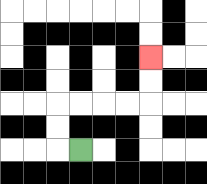{'start': '[3, 6]', 'end': '[6, 2]', 'path_directions': 'L,U,U,R,R,R,R,U,U', 'path_coordinates': '[[3, 6], [2, 6], [2, 5], [2, 4], [3, 4], [4, 4], [5, 4], [6, 4], [6, 3], [6, 2]]'}